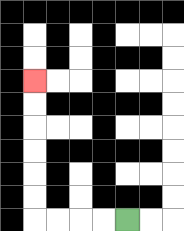{'start': '[5, 9]', 'end': '[1, 3]', 'path_directions': 'L,L,L,L,U,U,U,U,U,U', 'path_coordinates': '[[5, 9], [4, 9], [3, 9], [2, 9], [1, 9], [1, 8], [1, 7], [1, 6], [1, 5], [1, 4], [1, 3]]'}